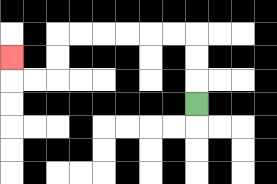{'start': '[8, 4]', 'end': '[0, 2]', 'path_directions': 'U,U,U,L,L,L,L,L,L,D,D,L,L,U', 'path_coordinates': '[[8, 4], [8, 3], [8, 2], [8, 1], [7, 1], [6, 1], [5, 1], [4, 1], [3, 1], [2, 1], [2, 2], [2, 3], [1, 3], [0, 3], [0, 2]]'}